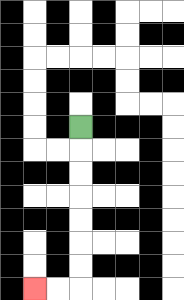{'start': '[3, 5]', 'end': '[1, 12]', 'path_directions': 'D,D,D,D,D,D,D,L,L', 'path_coordinates': '[[3, 5], [3, 6], [3, 7], [3, 8], [3, 9], [3, 10], [3, 11], [3, 12], [2, 12], [1, 12]]'}